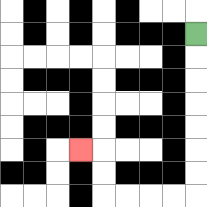{'start': '[8, 1]', 'end': '[3, 6]', 'path_directions': 'D,D,D,D,D,D,D,L,L,L,L,U,U,L', 'path_coordinates': '[[8, 1], [8, 2], [8, 3], [8, 4], [8, 5], [8, 6], [8, 7], [8, 8], [7, 8], [6, 8], [5, 8], [4, 8], [4, 7], [4, 6], [3, 6]]'}